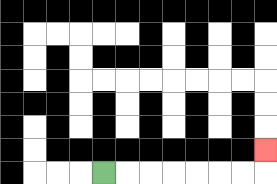{'start': '[4, 7]', 'end': '[11, 6]', 'path_directions': 'R,R,R,R,R,R,R,U', 'path_coordinates': '[[4, 7], [5, 7], [6, 7], [7, 7], [8, 7], [9, 7], [10, 7], [11, 7], [11, 6]]'}